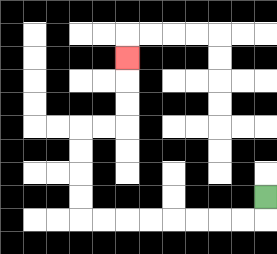{'start': '[11, 8]', 'end': '[5, 2]', 'path_directions': 'D,L,L,L,L,L,L,L,L,U,U,U,U,R,R,U,U,U', 'path_coordinates': '[[11, 8], [11, 9], [10, 9], [9, 9], [8, 9], [7, 9], [6, 9], [5, 9], [4, 9], [3, 9], [3, 8], [3, 7], [3, 6], [3, 5], [4, 5], [5, 5], [5, 4], [5, 3], [5, 2]]'}